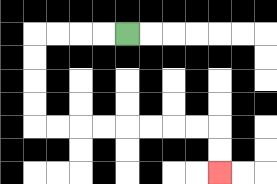{'start': '[5, 1]', 'end': '[9, 7]', 'path_directions': 'L,L,L,L,D,D,D,D,R,R,R,R,R,R,R,R,D,D', 'path_coordinates': '[[5, 1], [4, 1], [3, 1], [2, 1], [1, 1], [1, 2], [1, 3], [1, 4], [1, 5], [2, 5], [3, 5], [4, 5], [5, 5], [6, 5], [7, 5], [8, 5], [9, 5], [9, 6], [9, 7]]'}